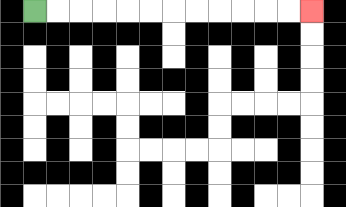{'start': '[1, 0]', 'end': '[13, 0]', 'path_directions': 'R,R,R,R,R,R,R,R,R,R,R,R', 'path_coordinates': '[[1, 0], [2, 0], [3, 0], [4, 0], [5, 0], [6, 0], [7, 0], [8, 0], [9, 0], [10, 0], [11, 0], [12, 0], [13, 0]]'}